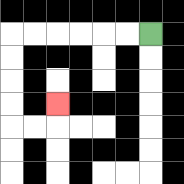{'start': '[6, 1]', 'end': '[2, 4]', 'path_directions': 'L,L,L,L,L,L,D,D,D,D,R,R,U', 'path_coordinates': '[[6, 1], [5, 1], [4, 1], [3, 1], [2, 1], [1, 1], [0, 1], [0, 2], [0, 3], [0, 4], [0, 5], [1, 5], [2, 5], [2, 4]]'}